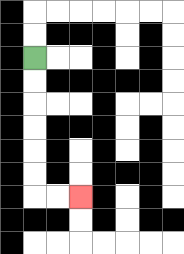{'start': '[1, 2]', 'end': '[3, 8]', 'path_directions': 'D,D,D,D,D,D,R,R', 'path_coordinates': '[[1, 2], [1, 3], [1, 4], [1, 5], [1, 6], [1, 7], [1, 8], [2, 8], [3, 8]]'}